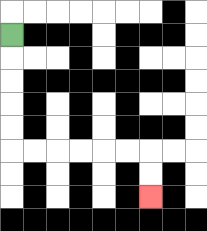{'start': '[0, 1]', 'end': '[6, 8]', 'path_directions': 'D,D,D,D,D,R,R,R,R,R,R,D,D', 'path_coordinates': '[[0, 1], [0, 2], [0, 3], [0, 4], [0, 5], [0, 6], [1, 6], [2, 6], [3, 6], [4, 6], [5, 6], [6, 6], [6, 7], [6, 8]]'}